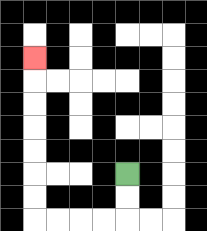{'start': '[5, 7]', 'end': '[1, 2]', 'path_directions': 'D,D,L,L,L,L,U,U,U,U,U,U,U', 'path_coordinates': '[[5, 7], [5, 8], [5, 9], [4, 9], [3, 9], [2, 9], [1, 9], [1, 8], [1, 7], [1, 6], [1, 5], [1, 4], [1, 3], [1, 2]]'}